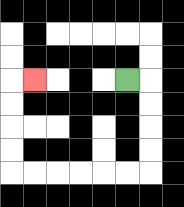{'start': '[5, 3]', 'end': '[1, 3]', 'path_directions': 'R,D,D,D,D,L,L,L,L,L,L,U,U,U,U,R', 'path_coordinates': '[[5, 3], [6, 3], [6, 4], [6, 5], [6, 6], [6, 7], [5, 7], [4, 7], [3, 7], [2, 7], [1, 7], [0, 7], [0, 6], [0, 5], [0, 4], [0, 3], [1, 3]]'}